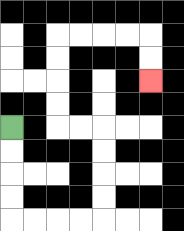{'start': '[0, 5]', 'end': '[6, 3]', 'path_directions': 'D,D,D,D,R,R,R,R,U,U,U,U,L,L,U,U,U,U,R,R,R,R,D,D', 'path_coordinates': '[[0, 5], [0, 6], [0, 7], [0, 8], [0, 9], [1, 9], [2, 9], [3, 9], [4, 9], [4, 8], [4, 7], [4, 6], [4, 5], [3, 5], [2, 5], [2, 4], [2, 3], [2, 2], [2, 1], [3, 1], [4, 1], [5, 1], [6, 1], [6, 2], [6, 3]]'}